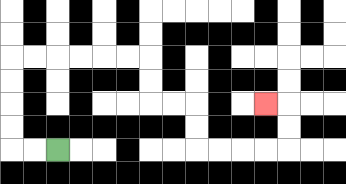{'start': '[2, 6]', 'end': '[11, 4]', 'path_directions': 'L,L,U,U,U,U,R,R,R,R,R,R,D,D,R,R,D,D,R,R,R,R,U,U,L', 'path_coordinates': '[[2, 6], [1, 6], [0, 6], [0, 5], [0, 4], [0, 3], [0, 2], [1, 2], [2, 2], [3, 2], [4, 2], [5, 2], [6, 2], [6, 3], [6, 4], [7, 4], [8, 4], [8, 5], [8, 6], [9, 6], [10, 6], [11, 6], [12, 6], [12, 5], [12, 4], [11, 4]]'}